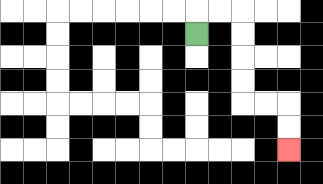{'start': '[8, 1]', 'end': '[12, 6]', 'path_directions': 'U,R,R,D,D,D,D,R,R,D,D', 'path_coordinates': '[[8, 1], [8, 0], [9, 0], [10, 0], [10, 1], [10, 2], [10, 3], [10, 4], [11, 4], [12, 4], [12, 5], [12, 6]]'}